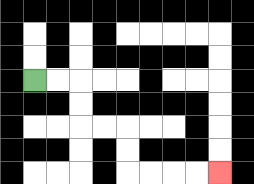{'start': '[1, 3]', 'end': '[9, 7]', 'path_directions': 'R,R,D,D,R,R,D,D,R,R,R,R', 'path_coordinates': '[[1, 3], [2, 3], [3, 3], [3, 4], [3, 5], [4, 5], [5, 5], [5, 6], [5, 7], [6, 7], [7, 7], [8, 7], [9, 7]]'}